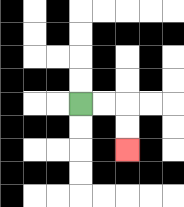{'start': '[3, 4]', 'end': '[5, 6]', 'path_directions': 'R,R,D,D', 'path_coordinates': '[[3, 4], [4, 4], [5, 4], [5, 5], [5, 6]]'}